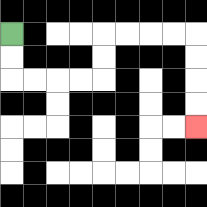{'start': '[0, 1]', 'end': '[8, 5]', 'path_directions': 'D,D,R,R,R,R,U,U,R,R,R,R,D,D,D,D', 'path_coordinates': '[[0, 1], [0, 2], [0, 3], [1, 3], [2, 3], [3, 3], [4, 3], [4, 2], [4, 1], [5, 1], [6, 1], [7, 1], [8, 1], [8, 2], [8, 3], [8, 4], [8, 5]]'}